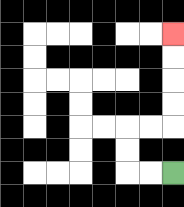{'start': '[7, 7]', 'end': '[7, 1]', 'path_directions': 'L,L,U,U,R,R,U,U,U,U', 'path_coordinates': '[[7, 7], [6, 7], [5, 7], [5, 6], [5, 5], [6, 5], [7, 5], [7, 4], [7, 3], [7, 2], [7, 1]]'}